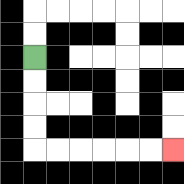{'start': '[1, 2]', 'end': '[7, 6]', 'path_directions': 'D,D,D,D,R,R,R,R,R,R', 'path_coordinates': '[[1, 2], [1, 3], [1, 4], [1, 5], [1, 6], [2, 6], [3, 6], [4, 6], [5, 6], [6, 6], [7, 6]]'}